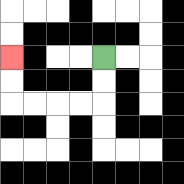{'start': '[4, 2]', 'end': '[0, 2]', 'path_directions': 'D,D,L,L,L,L,U,U', 'path_coordinates': '[[4, 2], [4, 3], [4, 4], [3, 4], [2, 4], [1, 4], [0, 4], [0, 3], [0, 2]]'}